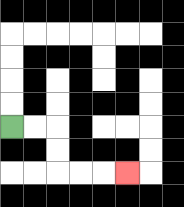{'start': '[0, 5]', 'end': '[5, 7]', 'path_directions': 'R,R,D,D,R,R,R', 'path_coordinates': '[[0, 5], [1, 5], [2, 5], [2, 6], [2, 7], [3, 7], [4, 7], [5, 7]]'}